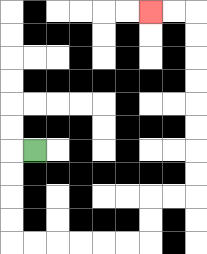{'start': '[1, 6]', 'end': '[6, 0]', 'path_directions': 'L,D,D,D,D,R,R,R,R,R,R,U,U,R,R,U,U,U,U,U,U,U,U,L,L', 'path_coordinates': '[[1, 6], [0, 6], [0, 7], [0, 8], [0, 9], [0, 10], [1, 10], [2, 10], [3, 10], [4, 10], [5, 10], [6, 10], [6, 9], [6, 8], [7, 8], [8, 8], [8, 7], [8, 6], [8, 5], [8, 4], [8, 3], [8, 2], [8, 1], [8, 0], [7, 0], [6, 0]]'}